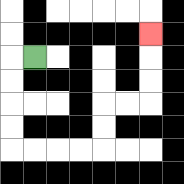{'start': '[1, 2]', 'end': '[6, 1]', 'path_directions': 'L,D,D,D,D,R,R,R,R,U,U,R,R,U,U,U', 'path_coordinates': '[[1, 2], [0, 2], [0, 3], [0, 4], [0, 5], [0, 6], [1, 6], [2, 6], [3, 6], [4, 6], [4, 5], [4, 4], [5, 4], [6, 4], [6, 3], [6, 2], [6, 1]]'}